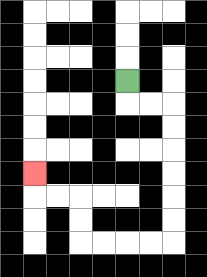{'start': '[5, 3]', 'end': '[1, 7]', 'path_directions': 'D,R,R,D,D,D,D,D,D,L,L,L,L,U,U,L,L,U', 'path_coordinates': '[[5, 3], [5, 4], [6, 4], [7, 4], [7, 5], [7, 6], [7, 7], [7, 8], [7, 9], [7, 10], [6, 10], [5, 10], [4, 10], [3, 10], [3, 9], [3, 8], [2, 8], [1, 8], [1, 7]]'}